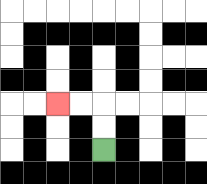{'start': '[4, 6]', 'end': '[2, 4]', 'path_directions': 'U,U,L,L', 'path_coordinates': '[[4, 6], [4, 5], [4, 4], [3, 4], [2, 4]]'}